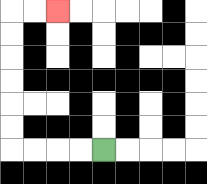{'start': '[4, 6]', 'end': '[2, 0]', 'path_directions': 'L,L,L,L,U,U,U,U,U,U,R,R', 'path_coordinates': '[[4, 6], [3, 6], [2, 6], [1, 6], [0, 6], [0, 5], [0, 4], [0, 3], [0, 2], [0, 1], [0, 0], [1, 0], [2, 0]]'}